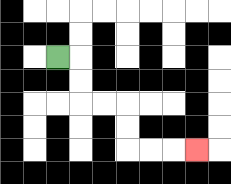{'start': '[2, 2]', 'end': '[8, 6]', 'path_directions': 'R,D,D,R,R,D,D,R,R,R', 'path_coordinates': '[[2, 2], [3, 2], [3, 3], [3, 4], [4, 4], [5, 4], [5, 5], [5, 6], [6, 6], [7, 6], [8, 6]]'}